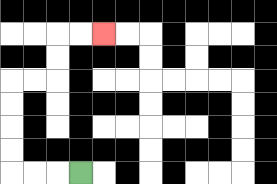{'start': '[3, 7]', 'end': '[4, 1]', 'path_directions': 'L,L,L,U,U,U,U,R,R,U,U,R,R', 'path_coordinates': '[[3, 7], [2, 7], [1, 7], [0, 7], [0, 6], [0, 5], [0, 4], [0, 3], [1, 3], [2, 3], [2, 2], [2, 1], [3, 1], [4, 1]]'}